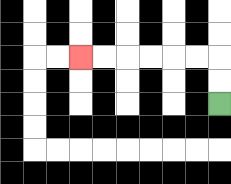{'start': '[9, 4]', 'end': '[3, 2]', 'path_directions': 'U,U,L,L,L,L,L,L', 'path_coordinates': '[[9, 4], [9, 3], [9, 2], [8, 2], [7, 2], [6, 2], [5, 2], [4, 2], [3, 2]]'}